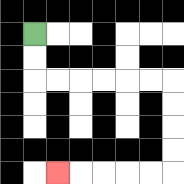{'start': '[1, 1]', 'end': '[2, 7]', 'path_directions': 'D,D,R,R,R,R,R,R,D,D,D,D,L,L,L,L,L', 'path_coordinates': '[[1, 1], [1, 2], [1, 3], [2, 3], [3, 3], [4, 3], [5, 3], [6, 3], [7, 3], [7, 4], [7, 5], [7, 6], [7, 7], [6, 7], [5, 7], [4, 7], [3, 7], [2, 7]]'}